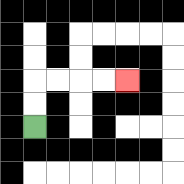{'start': '[1, 5]', 'end': '[5, 3]', 'path_directions': 'U,U,R,R,R,R', 'path_coordinates': '[[1, 5], [1, 4], [1, 3], [2, 3], [3, 3], [4, 3], [5, 3]]'}